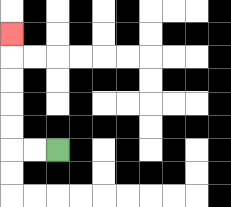{'start': '[2, 6]', 'end': '[0, 1]', 'path_directions': 'L,L,U,U,U,U,U', 'path_coordinates': '[[2, 6], [1, 6], [0, 6], [0, 5], [0, 4], [0, 3], [0, 2], [0, 1]]'}